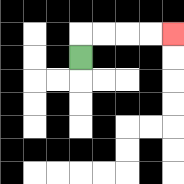{'start': '[3, 2]', 'end': '[7, 1]', 'path_directions': 'U,R,R,R,R', 'path_coordinates': '[[3, 2], [3, 1], [4, 1], [5, 1], [6, 1], [7, 1]]'}